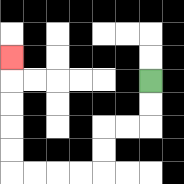{'start': '[6, 3]', 'end': '[0, 2]', 'path_directions': 'D,D,L,L,D,D,L,L,L,L,U,U,U,U,U', 'path_coordinates': '[[6, 3], [6, 4], [6, 5], [5, 5], [4, 5], [4, 6], [4, 7], [3, 7], [2, 7], [1, 7], [0, 7], [0, 6], [0, 5], [0, 4], [0, 3], [0, 2]]'}